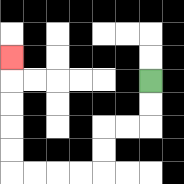{'start': '[6, 3]', 'end': '[0, 2]', 'path_directions': 'D,D,L,L,D,D,L,L,L,L,U,U,U,U,U', 'path_coordinates': '[[6, 3], [6, 4], [6, 5], [5, 5], [4, 5], [4, 6], [4, 7], [3, 7], [2, 7], [1, 7], [0, 7], [0, 6], [0, 5], [0, 4], [0, 3], [0, 2]]'}